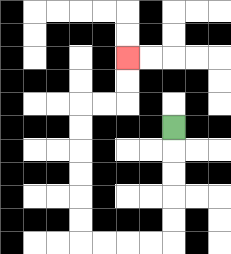{'start': '[7, 5]', 'end': '[5, 2]', 'path_directions': 'D,D,D,D,D,L,L,L,L,U,U,U,U,U,U,R,R,U,U', 'path_coordinates': '[[7, 5], [7, 6], [7, 7], [7, 8], [7, 9], [7, 10], [6, 10], [5, 10], [4, 10], [3, 10], [3, 9], [3, 8], [3, 7], [3, 6], [3, 5], [3, 4], [4, 4], [5, 4], [5, 3], [5, 2]]'}